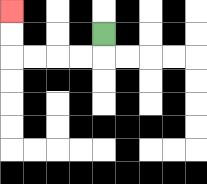{'start': '[4, 1]', 'end': '[0, 0]', 'path_directions': 'D,L,L,L,L,U,U', 'path_coordinates': '[[4, 1], [4, 2], [3, 2], [2, 2], [1, 2], [0, 2], [0, 1], [0, 0]]'}